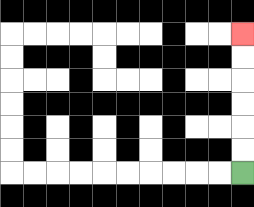{'start': '[10, 7]', 'end': '[10, 1]', 'path_directions': 'U,U,U,U,U,U', 'path_coordinates': '[[10, 7], [10, 6], [10, 5], [10, 4], [10, 3], [10, 2], [10, 1]]'}